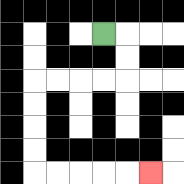{'start': '[4, 1]', 'end': '[6, 7]', 'path_directions': 'R,D,D,L,L,L,L,D,D,D,D,R,R,R,R,R', 'path_coordinates': '[[4, 1], [5, 1], [5, 2], [5, 3], [4, 3], [3, 3], [2, 3], [1, 3], [1, 4], [1, 5], [1, 6], [1, 7], [2, 7], [3, 7], [4, 7], [5, 7], [6, 7]]'}